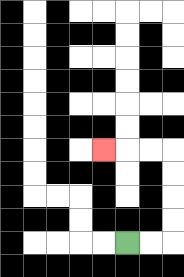{'start': '[5, 10]', 'end': '[4, 6]', 'path_directions': 'R,R,U,U,U,U,L,L,L', 'path_coordinates': '[[5, 10], [6, 10], [7, 10], [7, 9], [7, 8], [7, 7], [7, 6], [6, 6], [5, 6], [4, 6]]'}